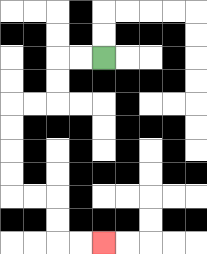{'start': '[4, 2]', 'end': '[4, 10]', 'path_directions': 'L,L,D,D,L,L,D,D,D,D,R,R,D,D,R,R', 'path_coordinates': '[[4, 2], [3, 2], [2, 2], [2, 3], [2, 4], [1, 4], [0, 4], [0, 5], [0, 6], [0, 7], [0, 8], [1, 8], [2, 8], [2, 9], [2, 10], [3, 10], [4, 10]]'}